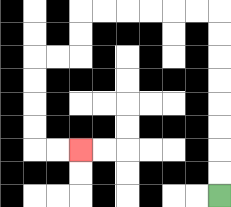{'start': '[9, 8]', 'end': '[3, 6]', 'path_directions': 'U,U,U,U,U,U,U,U,L,L,L,L,L,L,D,D,L,L,D,D,D,D,R,R', 'path_coordinates': '[[9, 8], [9, 7], [9, 6], [9, 5], [9, 4], [9, 3], [9, 2], [9, 1], [9, 0], [8, 0], [7, 0], [6, 0], [5, 0], [4, 0], [3, 0], [3, 1], [3, 2], [2, 2], [1, 2], [1, 3], [1, 4], [1, 5], [1, 6], [2, 6], [3, 6]]'}